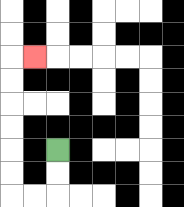{'start': '[2, 6]', 'end': '[1, 2]', 'path_directions': 'D,D,L,L,U,U,U,U,U,U,R', 'path_coordinates': '[[2, 6], [2, 7], [2, 8], [1, 8], [0, 8], [0, 7], [0, 6], [0, 5], [0, 4], [0, 3], [0, 2], [1, 2]]'}